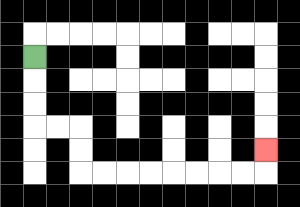{'start': '[1, 2]', 'end': '[11, 6]', 'path_directions': 'D,D,D,R,R,D,D,R,R,R,R,R,R,R,R,U', 'path_coordinates': '[[1, 2], [1, 3], [1, 4], [1, 5], [2, 5], [3, 5], [3, 6], [3, 7], [4, 7], [5, 7], [6, 7], [7, 7], [8, 7], [9, 7], [10, 7], [11, 7], [11, 6]]'}